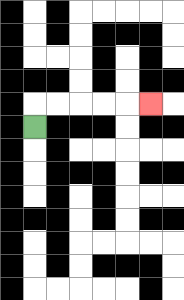{'start': '[1, 5]', 'end': '[6, 4]', 'path_directions': 'U,R,R,R,R,R', 'path_coordinates': '[[1, 5], [1, 4], [2, 4], [3, 4], [4, 4], [5, 4], [6, 4]]'}